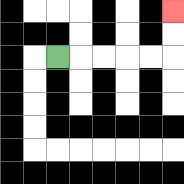{'start': '[2, 2]', 'end': '[7, 0]', 'path_directions': 'R,R,R,R,R,U,U', 'path_coordinates': '[[2, 2], [3, 2], [4, 2], [5, 2], [6, 2], [7, 2], [7, 1], [7, 0]]'}